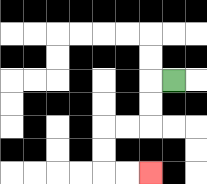{'start': '[7, 3]', 'end': '[6, 7]', 'path_directions': 'L,D,D,L,L,D,D,R,R', 'path_coordinates': '[[7, 3], [6, 3], [6, 4], [6, 5], [5, 5], [4, 5], [4, 6], [4, 7], [5, 7], [6, 7]]'}